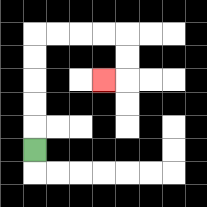{'start': '[1, 6]', 'end': '[4, 3]', 'path_directions': 'U,U,U,U,U,R,R,R,R,D,D,L', 'path_coordinates': '[[1, 6], [1, 5], [1, 4], [1, 3], [1, 2], [1, 1], [2, 1], [3, 1], [4, 1], [5, 1], [5, 2], [5, 3], [4, 3]]'}